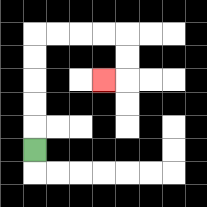{'start': '[1, 6]', 'end': '[4, 3]', 'path_directions': 'U,U,U,U,U,R,R,R,R,D,D,L', 'path_coordinates': '[[1, 6], [1, 5], [1, 4], [1, 3], [1, 2], [1, 1], [2, 1], [3, 1], [4, 1], [5, 1], [5, 2], [5, 3], [4, 3]]'}